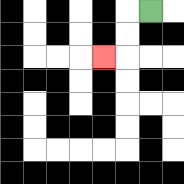{'start': '[6, 0]', 'end': '[4, 2]', 'path_directions': 'L,D,D,L', 'path_coordinates': '[[6, 0], [5, 0], [5, 1], [5, 2], [4, 2]]'}